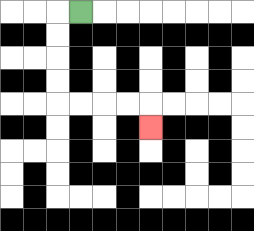{'start': '[3, 0]', 'end': '[6, 5]', 'path_directions': 'L,D,D,D,D,R,R,R,R,D', 'path_coordinates': '[[3, 0], [2, 0], [2, 1], [2, 2], [2, 3], [2, 4], [3, 4], [4, 4], [5, 4], [6, 4], [6, 5]]'}